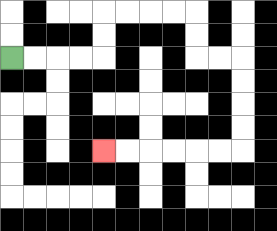{'start': '[0, 2]', 'end': '[4, 6]', 'path_directions': 'R,R,R,R,U,U,R,R,R,R,D,D,R,R,D,D,D,D,L,L,L,L,L,L', 'path_coordinates': '[[0, 2], [1, 2], [2, 2], [3, 2], [4, 2], [4, 1], [4, 0], [5, 0], [6, 0], [7, 0], [8, 0], [8, 1], [8, 2], [9, 2], [10, 2], [10, 3], [10, 4], [10, 5], [10, 6], [9, 6], [8, 6], [7, 6], [6, 6], [5, 6], [4, 6]]'}